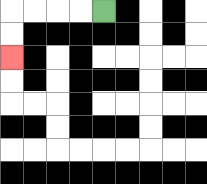{'start': '[4, 0]', 'end': '[0, 2]', 'path_directions': 'L,L,L,L,D,D', 'path_coordinates': '[[4, 0], [3, 0], [2, 0], [1, 0], [0, 0], [0, 1], [0, 2]]'}